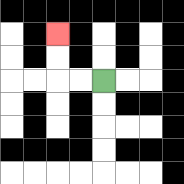{'start': '[4, 3]', 'end': '[2, 1]', 'path_directions': 'L,L,U,U', 'path_coordinates': '[[4, 3], [3, 3], [2, 3], [2, 2], [2, 1]]'}